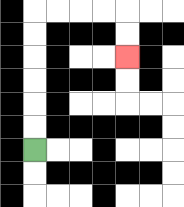{'start': '[1, 6]', 'end': '[5, 2]', 'path_directions': 'U,U,U,U,U,U,R,R,R,R,D,D', 'path_coordinates': '[[1, 6], [1, 5], [1, 4], [1, 3], [1, 2], [1, 1], [1, 0], [2, 0], [3, 0], [4, 0], [5, 0], [5, 1], [5, 2]]'}